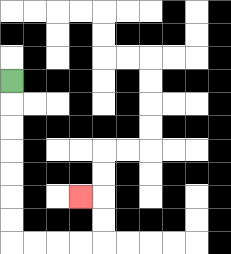{'start': '[0, 3]', 'end': '[3, 8]', 'path_directions': 'D,D,D,D,D,D,D,R,R,R,R,U,U,L', 'path_coordinates': '[[0, 3], [0, 4], [0, 5], [0, 6], [0, 7], [0, 8], [0, 9], [0, 10], [1, 10], [2, 10], [3, 10], [4, 10], [4, 9], [4, 8], [3, 8]]'}